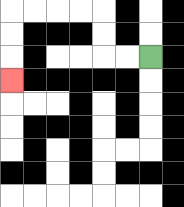{'start': '[6, 2]', 'end': '[0, 3]', 'path_directions': 'L,L,U,U,L,L,L,L,D,D,D', 'path_coordinates': '[[6, 2], [5, 2], [4, 2], [4, 1], [4, 0], [3, 0], [2, 0], [1, 0], [0, 0], [0, 1], [0, 2], [0, 3]]'}